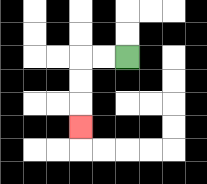{'start': '[5, 2]', 'end': '[3, 5]', 'path_directions': 'L,L,D,D,D', 'path_coordinates': '[[5, 2], [4, 2], [3, 2], [3, 3], [3, 4], [3, 5]]'}